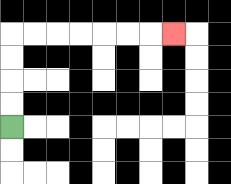{'start': '[0, 5]', 'end': '[7, 1]', 'path_directions': 'U,U,U,U,R,R,R,R,R,R,R', 'path_coordinates': '[[0, 5], [0, 4], [0, 3], [0, 2], [0, 1], [1, 1], [2, 1], [3, 1], [4, 1], [5, 1], [6, 1], [7, 1]]'}